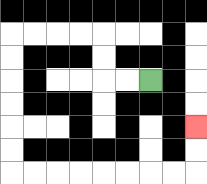{'start': '[6, 3]', 'end': '[8, 5]', 'path_directions': 'L,L,U,U,L,L,L,L,D,D,D,D,D,D,R,R,R,R,R,R,R,R,U,U', 'path_coordinates': '[[6, 3], [5, 3], [4, 3], [4, 2], [4, 1], [3, 1], [2, 1], [1, 1], [0, 1], [0, 2], [0, 3], [0, 4], [0, 5], [0, 6], [0, 7], [1, 7], [2, 7], [3, 7], [4, 7], [5, 7], [6, 7], [7, 7], [8, 7], [8, 6], [8, 5]]'}